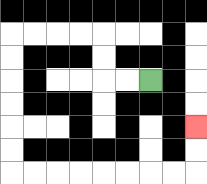{'start': '[6, 3]', 'end': '[8, 5]', 'path_directions': 'L,L,U,U,L,L,L,L,D,D,D,D,D,D,R,R,R,R,R,R,R,R,U,U', 'path_coordinates': '[[6, 3], [5, 3], [4, 3], [4, 2], [4, 1], [3, 1], [2, 1], [1, 1], [0, 1], [0, 2], [0, 3], [0, 4], [0, 5], [0, 6], [0, 7], [1, 7], [2, 7], [3, 7], [4, 7], [5, 7], [6, 7], [7, 7], [8, 7], [8, 6], [8, 5]]'}